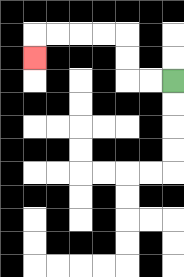{'start': '[7, 3]', 'end': '[1, 2]', 'path_directions': 'L,L,U,U,L,L,L,L,D', 'path_coordinates': '[[7, 3], [6, 3], [5, 3], [5, 2], [5, 1], [4, 1], [3, 1], [2, 1], [1, 1], [1, 2]]'}